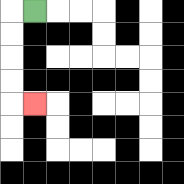{'start': '[1, 0]', 'end': '[1, 4]', 'path_directions': 'L,D,D,D,D,R', 'path_coordinates': '[[1, 0], [0, 0], [0, 1], [0, 2], [0, 3], [0, 4], [1, 4]]'}